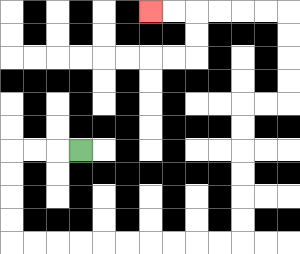{'start': '[3, 6]', 'end': '[6, 0]', 'path_directions': 'L,L,L,D,D,D,D,R,R,R,R,R,R,R,R,R,R,U,U,U,U,U,U,R,R,U,U,U,U,L,L,L,L,L,L', 'path_coordinates': '[[3, 6], [2, 6], [1, 6], [0, 6], [0, 7], [0, 8], [0, 9], [0, 10], [1, 10], [2, 10], [3, 10], [4, 10], [5, 10], [6, 10], [7, 10], [8, 10], [9, 10], [10, 10], [10, 9], [10, 8], [10, 7], [10, 6], [10, 5], [10, 4], [11, 4], [12, 4], [12, 3], [12, 2], [12, 1], [12, 0], [11, 0], [10, 0], [9, 0], [8, 0], [7, 0], [6, 0]]'}